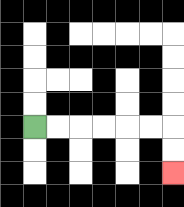{'start': '[1, 5]', 'end': '[7, 7]', 'path_directions': 'R,R,R,R,R,R,D,D', 'path_coordinates': '[[1, 5], [2, 5], [3, 5], [4, 5], [5, 5], [6, 5], [7, 5], [7, 6], [7, 7]]'}